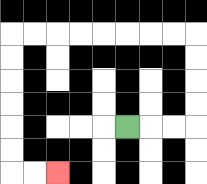{'start': '[5, 5]', 'end': '[2, 7]', 'path_directions': 'R,R,R,U,U,U,U,L,L,L,L,L,L,L,L,D,D,D,D,D,D,R,R', 'path_coordinates': '[[5, 5], [6, 5], [7, 5], [8, 5], [8, 4], [8, 3], [8, 2], [8, 1], [7, 1], [6, 1], [5, 1], [4, 1], [3, 1], [2, 1], [1, 1], [0, 1], [0, 2], [0, 3], [0, 4], [0, 5], [0, 6], [0, 7], [1, 7], [2, 7]]'}